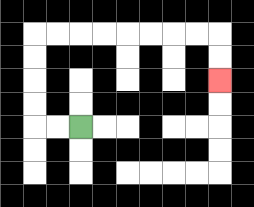{'start': '[3, 5]', 'end': '[9, 3]', 'path_directions': 'L,L,U,U,U,U,R,R,R,R,R,R,R,R,D,D', 'path_coordinates': '[[3, 5], [2, 5], [1, 5], [1, 4], [1, 3], [1, 2], [1, 1], [2, 1], [3, 1], [4, 1], [5, 1], [6, 1], [7, 1], [8, 1], [9, 1], [9, 2], [9, 3]]'}